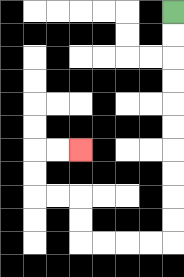{'start': '[7, 0]', 'end': '[3, 6]', 'path_directions': 'D,D,D,D,D,D,D,D,D,D,L,L,L,L,U,U,L,L,U,U,R,R', 'path_coordinates': '[[7, 0], [7, 1], [7, 2], [7, 3], [7, 4], [7, 5], [7, 6], [7, 7], [7, 8], [7, 9], [7, 10], [6, 10], [5, 10], [4, 10], [3, 10], [3, 9], [3, 8], [2, 8], [1, 8], [1, 7], [1, 6], [2, 6], [3, 6]]'}